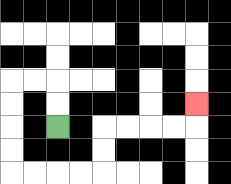{'start': '[2, 5]', 'end': '[8, 4]', 'path_directions': 'U,U,L,L,D,D,D,D,R,R,R,R,U,U,R,R,R,R,U', 'path_coordinates': '[[2, 5], [2, 4], [2, 3], [1, 3], [0, 3], [0, 4], [0, 5], [0, 6], [0, 7], [1, 7], [2, 7], [3, 7], [4, 7], [4, 6], [4, 5], [5, 5], [6, 5], [7, 5], [8, 5], [8, 4]]'}